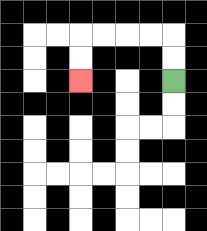{'start': '[7, 3]', 'end': '[3, 3]', 'path_directions': 'U,U,L,L,L,L,D,D', 'path_coordinates': '[[7, 3], [7, 2], [7, 1], [6, 1], [5, 1], [4, 1], [3, 1], [3, 2], [3, 3]]'}